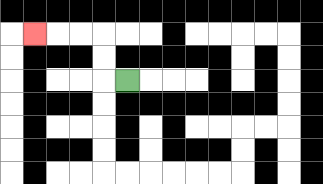{'start': '[5, 3]', 'end': '[1, 1]', 'path_directions': 'L,U,U,L,L,L', 'path_coordinates': '[[5, 3], [4, 3], [4, 2], [4, 1], [3, 1], [2, 1], [1, 1]]'}